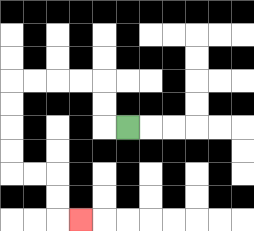{'start': '[5, 5]', 'end': '[3, 9]', 'path_directions': 'L,U,U,L,L,L,L,D,D,D,D,R,R,D,D,R', 'path_coordinates': '[[5, 5], [4, 5], [4, 4], [4, 3], [3, 3], [2, 3], [1, 3], [0, 3], [0, 4], [0, 5], [0, 6], [0, 7], [1, 7], [2, 7], [2, 8], [2, 9], [3, 9]]'}